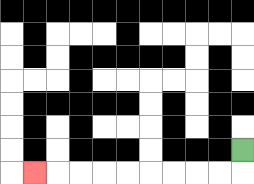{'start': '[10, 6]', 'end': '[1, 7]', 'path_directions': 'D,L,L,L,L,L,L,L,L,L', 'path_coordinates': '[[10, 6], [10, 7], [9, 7], [8, 7], [7, 7], [6, 7], [5, 7], [4, 7], [3, 7], [2, 7], [1, 7]]'}